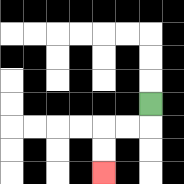{'start': '[6, 4]', 'end': '[4, 7]', 'path_directions': 'D,L,L,D,D', 'path_coordinates': '[[6, 4], [6, 5], [5, 5], [4, 5], [4, 6], [4, 7]]'}